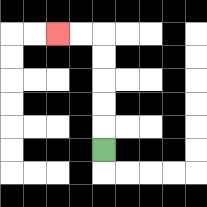{'start': '[4, 6]', 'end': '[2, 1]', 'path_directions': 'U,U,U,U,U,L,L', 'path_coordinates': '[[4, 6], [4, 5], [4, 4], [4, 3], [4, 2], [4, 1], [3, 1], [2, 1]]'}